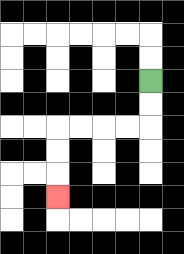{'start': '[6, 3]', 'end': '[2, 8]', 'path_directions': 'D,D,L,L,L,L,D,D,D', 'path_coordinates': '[[6, 3], [6, 4], [6, 5], [5, 5], [4, 5], [3, 5], [2, 5], [2, 6], [2, 7], [2, 8]]'}